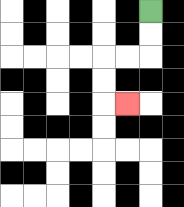{'start': '[6, 0]', 'end': '[5, 4]', 'path_directions': 'D,D,L,L,D,D,R', 'path_coordinates': '[[6, 0], [6, 1], [6, 2], [5, 2], [4, 2], [4, 3], [4, 4], [5, 4]]'}